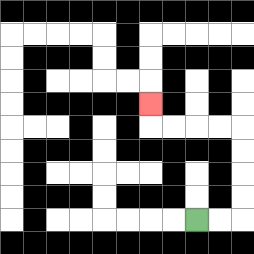{'start': '[8, 9]', 'end': '[6, 4]', 'path_directions': 'R,R,U,U,U,U,L,L,L,L,U', 'path_coordinates': '[[8, 9], [9, 9], [10, 9], [10, 8], [10, 7], [10, 6], [10, 5], [9, 5], [8, 5], [7, 5], [6, 5], [6, 4]]'}